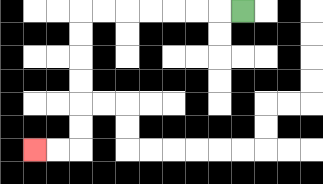{'start': '[10, 0]', 'end': '[1, 6]', 'path_directions': 'L,L,L,L,L,L,L,D,D,D,D,D,D,L,L', 'path_coordinates': '[[10, 0], [9, 0], [8, 0], [7, 0], [6, 0], [5, 0], [4, 0], [3, 0], [3, 1], [3, 2], [3, 3], [3, 4], [3, 5], [3, 6], [2, 6], [1, 6]]'}